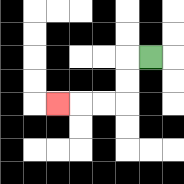{'start': '[6, 2]', 'end': '[2, 4]', 'path_directions': 'L,D,D,L,L,L', 'path_coordinates': '[[6, 2], [5, 2], [5, 3], [5, 4], [4, 4], [3, 4], [2, 4]]'}